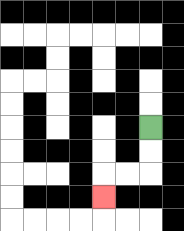{'start': '[6, 5]', 'end': '[4, 8]', 'path_directions': 'D,D,L,L,D', 'path_coordinates': '[[6, 5], [6, 6], [6, 7], [5, 7], [4, 7], [4, 8]]'}